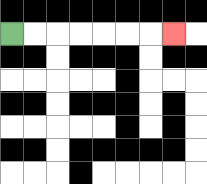{'start': '[0, 1]', 'end': '[7, 1]', 'path_directions': 'R,R,R,R,R,R,R', 'path_coordinates': '[[0, 1], [1, 1], [2, 1], [3, 1], [4, 1], [5, 1], [6, 1], [7, 1]]'}